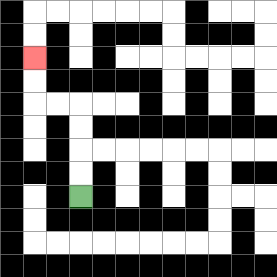{'start': '[3, 8]', 'end': '[1, 2]', 'path_directions': 'U,U,U,U,L,L,U,U', 'path_coordinates': '[[3, 8], [3, 7], [3, 6], [3, 5], [3, 4], [2, 4], [1, 4], [1, 3], [1, 2]]'}